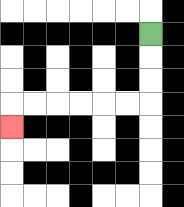{'start': '[6, 1]', 'end': '[0, 5]', 'path_directions': 'D,D,D,L,L,L,L,L,L,D', 'path_coordinates': '[[6, 1], [6, 2], [6, 3], [6, 4], [5, 4], [4, 4], [3, 4], [2, 4], [1, 4], [0, 4], [0, 5]]'}